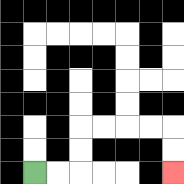{'start': '[1, 7]', 'end': '[7, 7]', 'path_directions': 'R,R,U,U,R,R,R,R,D,D', 'path_coordinates': '[[1, 7], [2, 7], [3, 7], [3, 6], [3, 5], [4, 5], [5, 5], [6, 5], [7, 5], [7, 6], [7, 7]]'}